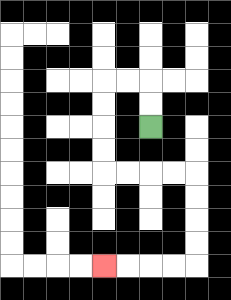{'start': '[6, 5]', 'end': '[4, 11]', 'path_directions': 'U,U,L,L,D,D,D,D,R,R,R,R,D,D,D,D,L,L,L,L', 'path_coordinates': '[[6, 5], [6, 4], [6, 3], [5, 3], [4, 3], [4, 4], [4, 5], [4, 6], [4, 7], [5, 7], [6, 7], [7, 7], [8, 7], [8, 8], [8, 9], [8, 10], [8, 11], [7, 11], [6, 11], [5, 11], [4, 11]]'}